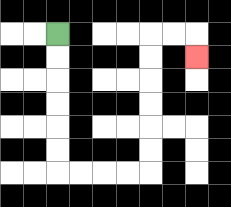{'start': '[2, 1]', 'end': '[8, 2]', 'path_directions': 'D,D,D,D,D,D,R,R,R,R,U,U,U,U,U,U,R,R,D', 'path_coordinates': '[[2, 1], [2, 2], [2, 3], [2, 4], [2, 5], [2, 6], [2, 7], [3, 7], [4, 7], [5, 7], [6, 7], [6, 6], [6, 5], [6, 4], [6, 3], [6, 2], [6, 1], [7, 1], [8, 1], [8, 2]]'}